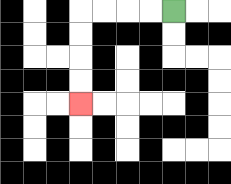{'start': '[7, 0]', 'end': '[3, 4]', 'path_directions': 'L,L,L,L,D,D,D,D', 'path_coordinates': '[[7, 0], [6, 0], [5, 0], [4, 0], [3, 0], [3, 1], [3, 2], [3, 3], [3, 4]]'}